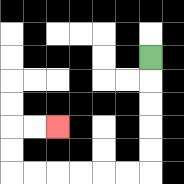{'start': '[6, 2]', 'end': '[2, 5]', 'path_directions': 'D,D,D,D,D,L,L,L,L,L,L,U,U,R,R', 'path_coordinates': '[[6, 2], [6, 3], [6, 4], [6, 5], [6, 6], [6, 7], [5, 7], [4, 7], [3, 7], [2, 7], [1, 7], [0, 7], [0, 6], [0, 5], [1, 5], [2, 5]]'}